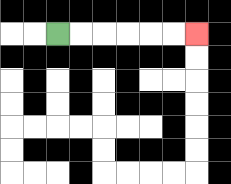{'start': '[2, 1]', 'end': '[8, 1]', 'path_directions': 'R,R,R,R,R,R', 'path_coordinates': '[[2, 1], [3, 1], [4, 1], [5, 1], [6, 1], [7, 1], [8, 1]]'}